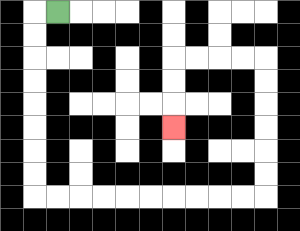{'start': '[2, 0]', 'end': '[7, 5]', 'path_directions': 'L,D,D,D,D,D,D,D,D,R,R,R,R,R,R,R,R,R,R,U,U,U,U,U,U,L,L,L,L,D,D,D', 'path_coordinates': '[[2, 0], [1, 0], [1, 1], [1, 2], [1, 3], [1, 4], [1, 5], [1, 6], [1, 7], [1, 8], [2, 8], [3, 8], [4, 8], [5, 8], [6, 8], [7, 8], [8, 8], [9, 8], [10, 8], [11, 8], [11, 7], [11, 6], [11, 5], [11, 4], [11, 3], [11, 2], [10, 2], [9, 2], [8, 2], [7, 2], [7, 3], [7, 4], [7, 5]]'}